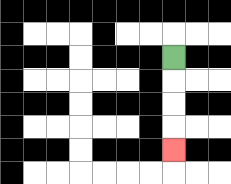{'start': '[7, 2]', 'end': '[7, 6]', 'path_directions': 'D,D,D,D', 'path_coordinates': '[[7, 2], [7, 3], [7, 4], [7, 5], [7, 6]]'}